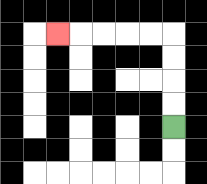{'start': '[7, 5]', 'end': '[2, 1]', 'path_directions': 'U,U,U,U,L,L,L,L,L', 'path_coordinates': '[[7, 5], [7, 4], [7, 3], [7, 2], [7, 1], [6, 1], [5, 1], [4, 1], [3, 1], [2, 1]]'}